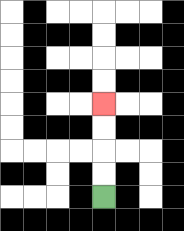{'start': '[4, 8]', 'end': '[4, 4]', 'path_directions': 'U,U,U,U', 'path_coordinates': '[[4, 8], [4, 7], [4, 6], [4, 5], [4, 4]]'}